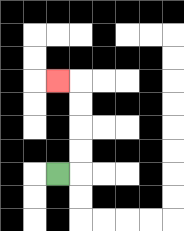{'start': '[2, 7]', 'end': '[2, 3]', 'path_directions': 'R,U,U,U,U,L', 'path_coordinates': '[[2, 7], [3, 7], [3, 6], [3, 5], [3, 4], [3, 3], [2, 3]]'}